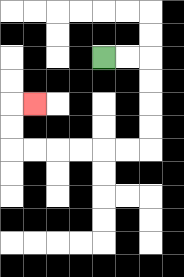{'start': '[4, 2]', 'end': '[1, 4]', 'path_directions': 'R,R,D,D,D,D,L,L,L,L,L,L,U,U,R', 'path_coordinates': '[[4, 2], [5, 2], [6, 2], [6, 3], [6, 4], [6, 5], [6, 6], [5, 6], [4, 6], [3, 6], [2, 6], [1, 6], [0, 6], [0, 5], [0, 4], [1, 4]]'}